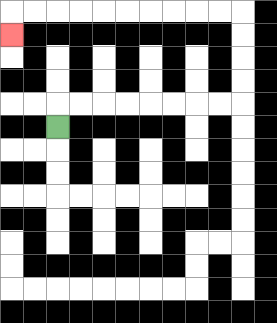{'start': '[2, 5]', 'end': '[0, 1]', 'path_directions': 'U,R,R,R,R,R,R,R,R,U,U,U,U,L,L,L,L,L,L,L,L,L,L,D', 'path_coordinates': '[[2, 5], [2, 4], [3, 4], [4, 4], [5, 4], [6, 4], [7, 4], [8, 4], [9, 4], [10, 4], [10, 3], [10, 2], [10, 1], [10, 0], [9, 0], [8, 0], [7, 0], [6, 0], [5, 0], [4, 0], [3, 0], [2, 0], [1, 0], [0, 0], [0, 1]]'}